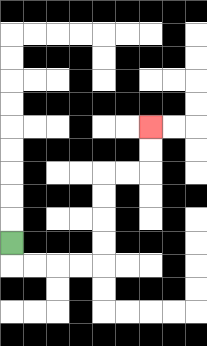{'start': '[0, 10]', 'end': '[6, 5]', 'path_directions': 'D,R,R,R,R,U,U,U,U,R,R,U,U', 'path_coordinates': '[[0, 10], [0, 11], [1, 11], [2, 11], [3, 11], [4, 11], [4, 10], [4, 9], [4, 8], [4, 7], [5, 7], [6, 7], [6, 6], [6, 5]]'}